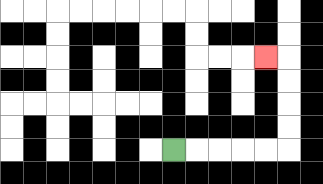{'start': '[7, 6]', 'end': '[11, 2]', 'path_directions': 'R,R,R,R,R,U,U,U,U,L', 'path_coordinates': '[[7, 6], [8, 6], [9, 6], [10, 6], [11, 6], [12, 6], [12, 5], [12, 4], [12, 3], [12, 2], [11, 2]]'}